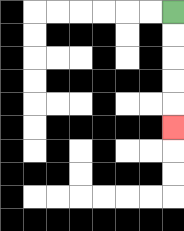{'start': '[7, 0]', 'end': '[7, 5]', 'path_directions': 'D,D,D,D,D', 'path_coordinates': '[[7, 0], [7, 1], [7, 2], [7, 3], [7, 4], [7, 5]]'}